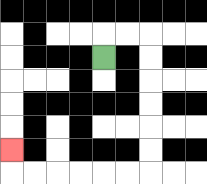{'start': '[4, 2]', 'end': '[0, 6]', 'path_directions': 'U,R,R,D,D,D,D,D,D,L,L,L,L,L,L,U', 'path_coordinates': '[[4, 2], [4, 1], [5, 1], [6, 1], [6, 2], [6, 3], [6, 4], [6, 5], [6, 6], [6, 7], [5, 7], [4, 7], [3, 7], [2, 7], [1, 7], [0, 7], [0, 6]]'}